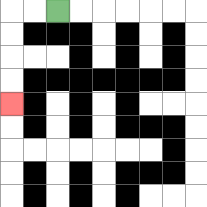{'start': '[2, 0]', 'end': '[0, 4]', 'path_directions': 'L,L,D,D,D,D', 'path_coordinates': '[[2, 0], [1, 0], [0, 0], [0, 1], [0, 2], [0, 3], [0, 4]]'}